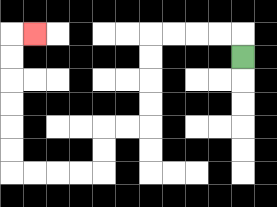{'start': '[10, 2]', 'end': '[1, 1]', 'path_directions': 'U,L,L,L,L,D,D,D,D,L,L,D,D,L,L,L,L,U,U,U,U,U,U,R', 'path_coordinates': '[[10, 2], [10, 1], [9, 1], [8, 1], [7, 1], [6, 1], [6, 2], [6, 3], [6, 4], [6, 5], [5, 5], [4, 5], [4, 6], [4, 7], [3, 7], [2, 7], [1, 7], [0, 7], [0, 6], [0, 5], [0, 4], [0, 3], [0, 2], [0, 1], [1, 1]]'}